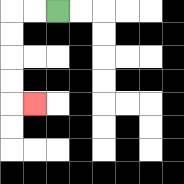{'start': '[2, 0]', 'end': '[1, 4]', 'path_directions': 'L,L,D,D,D,D,R', 'path_coordinates': '[[2, 0], [1, 0], [0, 0], [0, 1], [0, 2], [0, 3], [0, 4], [1, 4]]'}